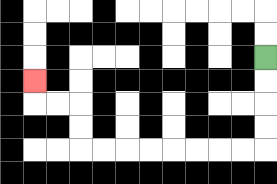{'start': '[11, 2]', 'end': '[1, 3]', 'path_directions': 'D,D,D,D,L,L,L,L,L,L,L,L,U,U,L,L,U', 'path_coordinates': '[[11, 2], [11, 3], [11, 4], [11, 5], [11, 6], [10, 6], [9, 6], [8, 6], [7, 6], [6, 6], [5, 6], [4, 6], [3, 6], [3, 5], [3, 4], [2, 4], [1, 4], [1, 3]]'}